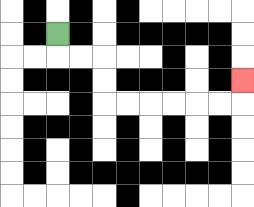{'start': '[2, 1]', 'end': '[10, 3]', 'path_directions': 'D,R,R,D,D,R,R,R,R,R,R,U', 'path_coordinates': '[[2, 1], [2, 2], [3, 2], [4, 2], [4, 3], [4, 4], [5, 4], [6, 4], [7, 4], [8, 4], [9, 4], [10, 4], [10, 3]]'}